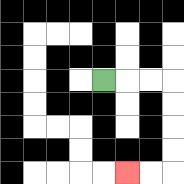{'start': '[4, 3]', 'end': '[5, 7]', 'path_directions': 'R,R,R,D,D,D,D,L,L', 'path_coordinates': '[[4, 3], [5, 3], [6, 3], [7, 3], [7, 4], [7, 5], [7, 6], [7, 7], [6, 7], [5, 7]]'}